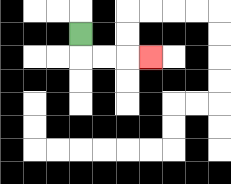{'start': '[3, 1]', 'end': '[6, 2]', 'path_directions': 'D,R,R,R', 'path_coordinates': '[[3, 1], [3, 2], [4, 2], [5, 2], [6, 2]]'}